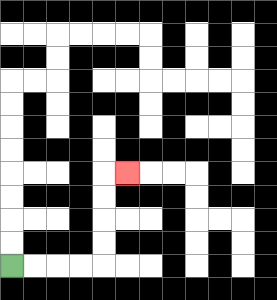{'start': '[0, 11]', 'end': '[5, 7]', 'path_directions': 'R,R,R,R,U,U,U,U,R', 'path_coordinates': '[[0, 11], [1, 11], [2, 11], [3, 11], [4, 11], [4, 10], [4, 9], [4, 8], [4, 7], [5, 7]]'}